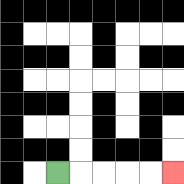{'start': '[2, 7]', 'end': '[7, 7]', 'path_directions': 'R,R,R,R,R', 'path_coordinates': '[[2, 7], [3, 7], [4, 7], [5, 7], [6, 7], [7, 7]]'}